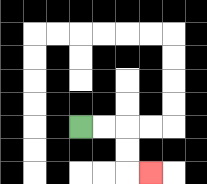{'start': '[3, 5]', 'end': '[6, 7]', 'path_directions': 'R,R,D,D,R', 'path_coordinates': '[[3, 5], [4, 5], [5, 5], [5, 6], [5, 7], [6, 7]]'}